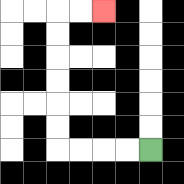{'start': '[6, 6]', 'end': '[4, 0]', 'path_directions': 'L,L,L,L,U,U,U,U,U,U,R,R', 'path_coordinates': '[[6, 6], [5, 6], [4, 6], [3, 6], [2, 6], [2, 5], [2, 4], [2, 3], [2, 2], [2, 1], [2, 0], [3, 0], [4, 0]]'}